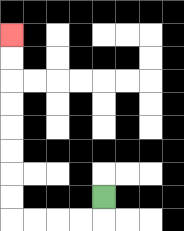{'start': '[4, 8]', 'end': '[0, 1]', 'path_directions': 'D,L,L,L,L,U,U,U,U,U,U,U,U', 'path_coordinates': '[[4, 8], [4, 9], [3, 9], [2, 9], [1, 9], [0, 9], [0, 8], [0, 7], [0, 6], [0, 5], [0, 4], [0, 3], [0, 2], [0, 1]]'}